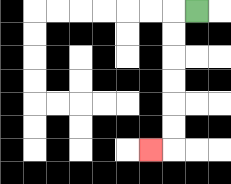{'start': '[8, 0]', 'end': '[6, 6]', 'path_directions': 'L,D,D,D,D,D,D,L', 'path_coordinates': '[[8, 0], [7, 0], [7, 1], [7, 2], [7, 3], [7, 4], [7, 5], [7, 6], [6, 6]]'}